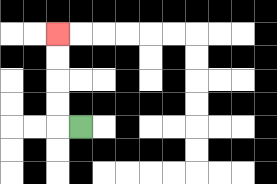{'start': '[3, 5]', 'end': '[2, 1]', 'path_directions': 'L,U,U,U,U', 'path_coordinates': '[[3, 5], [2, 5], [2, 4], [2, 3], [2, 2], [2, 1]]'}